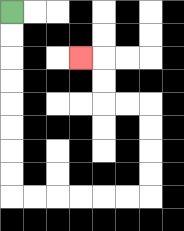{'start': '[0, 0]', 'end': '[3, 2]', 'path_directions': 'D,D,D,D,D,D,D,D,R,R,R,R,R,R,U,U,U,U,L,L,U,U,L', 'path_coordinates': '[[0, 0], [0, 1], [0, 2], [0, 3], [0, 4], [0, 5], [0, 6], [0, 7], [0, 8], [1, 8], [2, 8], [3, 8], [4, 8], [5, 8], [6, 8], [6, 7], [6, 6], [6, 5], [6, 4], [5, 4], [4, 4], [4, 3], [4, 2], [3, 2]]'}